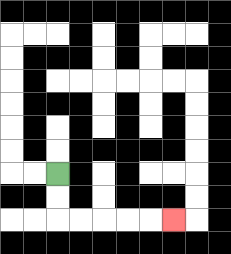{'start': '[2, 7]', 'end': '[7, 9]', 'path_directions': 'D,D,R,R,R,R,R', 'path_coordinates': '[[2, 7], [2, 8], [2, 9], [3, 9], [4, 9], [5, 9], [6, 9], [7, 9]]'}